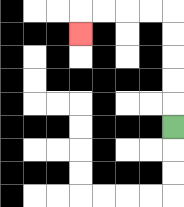{'start': '[7, 5]', 'end': '[3, 1]', 'path_directions': 'U,U,U,U,U,L,L,L,L,D', 'path_coordinates': '[[7, 5], [7, 4], [7, 3], [7, 2], [7, 1], [7, 0], [6, 0], [5, 0], [4, 0], [3, 0], [3, 1]]'}